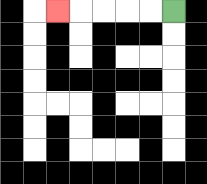{'start': '[7, 0]', 'end': '[2, 0]', 'path_directions': 'L,L,L,L,L', 'path_coordinates': '[[7, 0], [6, 0], [5, 0], [4, 0], [3, 0], [2, 0]]'}